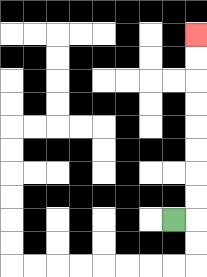{'start': '[7, 9]', 'end': '[8, 1]', 'path_directions': 'R,U,U,U,U,U,U,U,U', 'path_coordinates': '[[7, 9], [8, 9], [8, 8], [8, 7], [8, 6], [8, 5], [8, 4], [8, 3], [8, 2], [8, 1]]'}